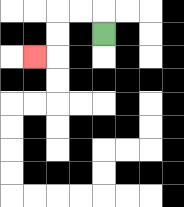{'start': '[4, 1]', 'end': '[1, 2]', 'path_directions': 'U,L,L,D,D,L', 'path_coordinates': '[[4, 1], [4, 0], [3, 0], [2, 0], [2, 1], [2, 2], [1, 2]]'}